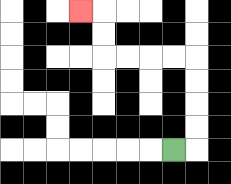{'start': '[7, 6]', 'end': '[3, 0]', 'path_directions': 'R,U,U,U,U,L,L,L,L,U,U,L', 'path_coordinates': '[[7, 6], [8, 6], [8, 5], [8, 4], [8, 3], [8, 2], [7, 2], [6, 2], [5, 2], [4, 2], [4, 1], [4, 0], [3, 0]]'}